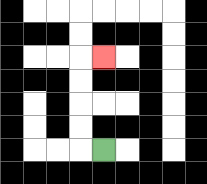{'start': '[4, 6]', 'end': '[4, 2]', 'path_directions': 'L,U,U,U,U,R', 'path_coordinates': '[[4, 6], [3, 6], [3, 5], [3, 4], [3, 3], [3, 2], [4, 2]]'}